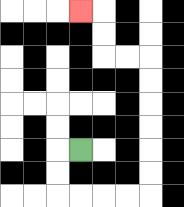{'start': '[3, 6]', 'end': '[3, 0]', 'path_directions': 'L,D,D,R,R,R,R,U,U,U,U,U,U,L,L,U,U,L', 'path_coordinates': '[[3, 6], [2, 6], [2, 7], [2, 8], [3, 8], [4, 8], [5, 8], [6, 8], [6, 7], [6, 6], [6, 5], [6, 4], [6, 3], [6, 2], [5, 2], [4, 2], [4, 1], [4, 0], [3, 0]]'}